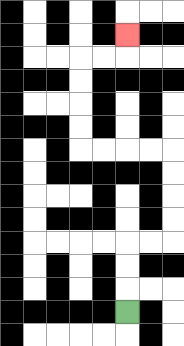{'start': '[5, 13]', 'end': '[5, 1]', 'path_directions': 'U,U,U,R,R,U,U,U,U,L,L,L,L,U,U,U,U,R,R,U', 'path_coordinates': '[[5, 13], [5, 12], [5, 11], [5, 10], [6, 10], [7, 10], [7, 9], [7, 8], [7, 7], [7, 6], [6, 6], [5, 6], [4, 6], [3, 6], [3, 5], [3, 4], [3, 3], [3, 2], [4, 2], [5, 2], [5, 1]]'}